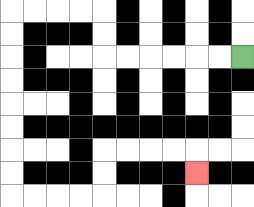{'start': '[10, 2]', 'end': '[8, 7]', 'path_directions': 'L,L,L,L,L,L,U,U,L,L,L,L,D,D,D,D,D,D,D,D,R,R,R,R,U,U,R,R,R,R,D', 'path_coordinates': '[[10, 2], [9, 2], [8, 2], [7, 2], [6, 2], [5, 2], [4, 2], [4, 1], [4, 0], [3, 0], [2, 0], [1, 0], [0, 0], [0, 1], [0, 2], [0, 3], [0, 4], [0, 5], [0, 6], [0, 7], [0, 8], [1, 8], [2, 8], [3, 8], [4, 8], [4, 7], [4, 6], [5, 6], [6, 6], [7, 6], [8, 6], [8, 7]]'}